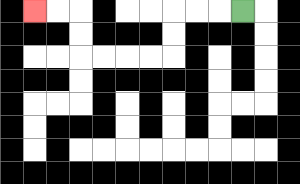{'start': '[10, 0]', 'end': '[1, 0]', 'path_directions': 'L,L,L,D,D,L,L,L,L,U,U,L,L', 'path_coordinates': '[[10, 0], [9, 0], [8, 0], [7, 0], [7, 1], [7, 2], [6, 2], [5, 2], [4, 2], [3, 2], [3, 1], [3, 0], [2, 0], [1, 0]]'}